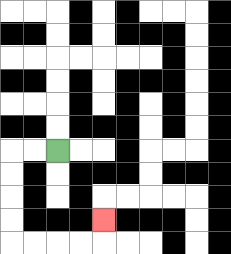{'start': '[2, 6]', 'end': '[4, 9]', 'path_directions': 'L,L,D,D,D,D,R,R,R,R,U', 'path_coordinates': '[[2, 6], [1, 6], [0, 6], [0, 7], [0, 8], [0, 9], [0, 10], [1, 10], [2, 10], [3, 10], [4, 10], [4, 9]]'}